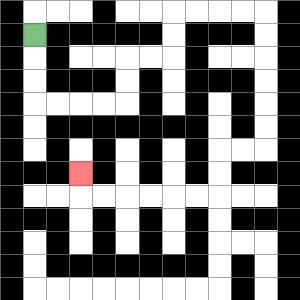{'start': '[1, 1]', 'end': '[3, 7]', 'path_directions': 'D,D,D,R,R,R,R,U,U,R,R,U,U,R,R,R,R,D,D,D,D,D,D,L,L,D,D,L,L,L,L,L,L,U', 'path_coordinates': '[[1, 1], [1, 2], [1, 3], [1, 4], [2, 4], [3, 4], [4, 4], [5, 4], [5, 3], [5, 2], [6, 2], [7, 2], [7, 1], [7, 0], [8, 0], [9, 0], [10, 0], [11, 0], [11, 1], [11, 2], [11, 3], [11, 4], [11, 5], [11, 6], [10, 6], [9, 6], [9, 7], [9, 8], [8, 8], [7, 8], [6, 8], [5, 8], [4, 8], [3, 8], [3, 7]]'}